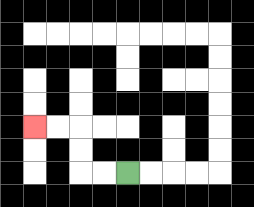{'start': '[5, 7]', 'end': '[1, 5]', 'path_directions': 'L,L,U,U,L,L', 'path_coordinates': '[[5, 7], [4, 7], [3, 7], [3, 6], [3, 5], [2, 5], [1, 5]]'}